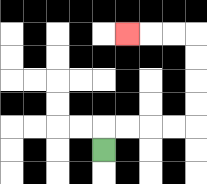{'start': '[4, 6]', 'end': '[5, 1]', 'path_directions': 'U,R,R,R,R,U,U,U,U,L,L,L', 'path_coordinates': '[[4, 6], [4, 5], [5, 5], [6, 5], [7, 5], [8, 5], [8, 4], [8, 3], [8, 2], [8, 1], [7, 1], [6, 1], [5, 1]]'}